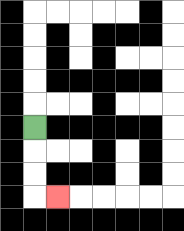{'start': '[1, 5]', 'end': '[2, 8]', 'path_directions': 'D,D,D,R', 'path_coordinates': '[[1, 5], [1, 6], [1, 7], [1, 8], [2, 8]]'}